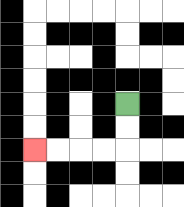{'start': '[5, 4]', 'end': '[1, 6]', 'path_directions': 'D,D,L,L,L,L', 'path_coordinates': '[[5, 4], [5, 5], [5, 6], [4, 6], [3, 6], [2, 6], [1, 6]]'}